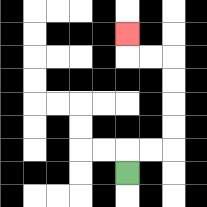{'start': '[5, 7]', 'end': '[5, 1]', 'path_directions': 'U,R,R,U,U,U,U,L,L,U', 'path_coordinates': '[[5, 7], [5, 6], [6, 6], [7, 6], [7, 5], [7, 4], [7, 3], [7, 2], [6, 2], [5, 2], [5, 1]]'}